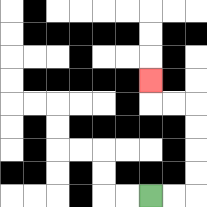{'start': '[6, 8]', 'end': '[6, 3]', 'path_directions': 'R,R,U,U,U,U,L,L,U', 'path_coordinates': '[[6, 8], [7, 8], [8, 8], [8, 7], [8, 6], [8, 5], [8, 4], [7, 4], [6, 4], [6, 3]]'}